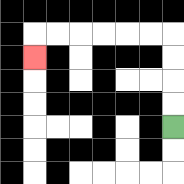{'start': '[7, 5]', 'end': '[1, 2]', 'path_directions': 'U,U,U,U,L,L,L,L,L,L,D', 'path_coordinates': '[[7, 5], [7, 4], [7, 3], [7, 2], [7, 1], [6, 1], [5, 1], [4, 1], [3, 1], [2, 1], [1, 1], [1, 2]]'}